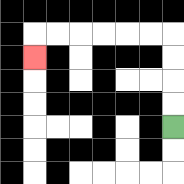{'start': '[7, 5]', 'end': '[1, 2]', 'path_directions': 'U,U,U,U,L,L,L,L,L,L,D', 'path_coordinates': '[[7, 5], [7, 4], [7, 3], [7, 2], [7, 1], [6, 1], [5, 1], [4, 1], [3, 1], [2, 1], [1, 1], [1, 2]]'}